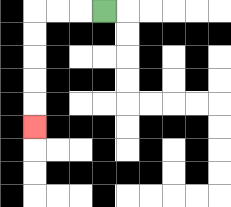{'start': '[4, 0]', 'end': '[1, 5]', 'path_directions': 'L,L,L,D,D,D,D,D', 'path_coordinates': '[[4, 0], [3, 0], [2, 0], [1, 0], [1, 1], [1, 2], [1, 3], [1, 4], [1, 5]]'}